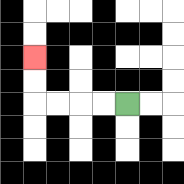{'start': '[5, 4]', 'end': '[1, 2]', 'path_directions': 'L,L,L,L,U,U', 'path_coordinates': '[[5, 4], [4, 4], [3, 4], [2, 4], [1, 4], [1, 3], [1, 2]]'}